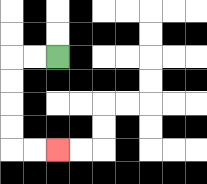{'start': '[2, 2]', 'end': '[2, 6]', 'path_directions': 'L,L,D,D,D,D,R,R', 'path_coordinates': '[[2, 2], [1, 2], [0, 2], [0, 3], [0, 4], [0, 5], [0, 6], [1, 6], [2, 6]]'}